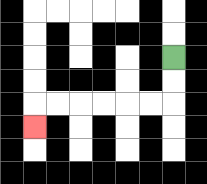{'start': '[7, 2]', 'end': '[1, 5]', 'path_directions': 'D,D,L,L,L,L,L,L,D', 'path_coordinates': '[[7, 2], [7, 3], [7, 4], [6, 4], [5, 4], [4, 4], [3, 4], [2, 4], [1, 4], [1, 5]]'}